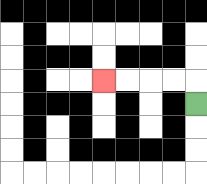{'start': '[8, 4]', 'end': '[4, 3]', 'path_directions': 'U,L,L,L,L', 'path_coordinates': '[[8, 4], [8, 3], [7, 3], [6, 3], [5, 3], [4, 3]]'}